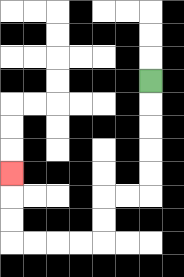{'start': '[6, 3]', 'end': '[0, 7]', 'path_directions': 'D,D,D,D,D,L,L,D,D,L,L,L,L,U,U,U', 'path_coordinates': '[[6, 3], [6, 4], [6, 5], [6, 6], [6, 7], [6, 8], [5, 8], [4, 8], [4, 9], [4, 10], [3, 10], [2, 10], [1, 10], [0, 10], [0, 9], [0, 8], [0, 7]]'}